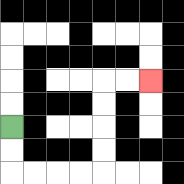{'start': '[0, 5]', 'end': '[6, 3]', 'path_directions': 'D,D,R,R,R,R,U,U,U,U,R,R', 'path_coordinates': '[[0, 5], [0, 6], [0, 7], [1, 7], [2, 7], [3, 7], [4, 7], [4, 6], [4, 5], [4, 4], [4, 3], [5, 3], [6, 3]]'}